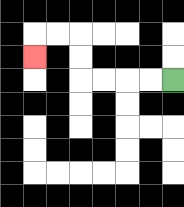{'start': '[7, 3]', 'end': '[1, 2]', 'path_directions': 'L,L,L,L,U,U,L,L,D', 'path_coordinates': '[[7, 3], [6, 3], [5, 3], [4, 3], [3, 3], [3, 2], [3, 1], [2, 1], [1, 1], [1, 2]]'}